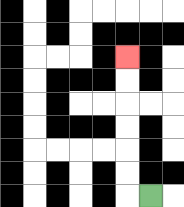{'start': '[6, 8]', 'end': '[5, 2]', 'path_directions': 'L,U,U,U,U,U,U', 'path_coordinates': '[[6, 8], [5, 8], [5, 7], [5, 6], [5, 5], [5, 4], [5, 3], [5, 2]]'}